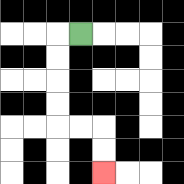{'start': '[3, 1]', 'end': '[4, 7]', 'path_directions': 'L,D,D,D,D,R,R,D,D', 'path_coordinates': '[[3, 1], [2, 1], [2, 2], [2, 3], [2, 4], [2, 5], [3, 5], [4, 5], [4, 6], [4, 7]]'}